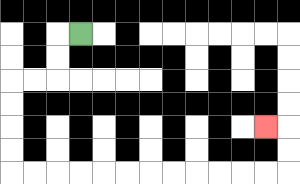{'start': '[3, 1]', 'end': '[11, 5]', 'path_directions': 'L,D,D,L,L,D,D,D,D,R,R,R,R,R,R,R,R,R,R,R,R,U,U,L', 'path_coordinates': '[[3, 1], [2, 1], [2, 2], [2, 3], [1, 3], [0, 3], [0, 4], [0, 5], [0, 6], [0, 7], [1, 7], [2, 7], [3, 7], [4, 7], [5, 7], [6, 7], [7, 7], [8, 7], [9, 7], [10, 7], [11, 7], [12, 7], [12, 6], [12, 5], [11, 5]]'}